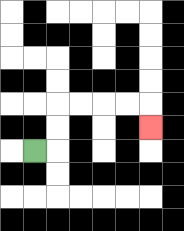{'start': '[1, 6]', 'end': '[6, 5]', 'path_directions': 'R,U,U,R,R,R,R,D', 'path_coordinates': '[[1, 6], [2, 6], [2, 5], [2, 4], [3, 4], [4, 4], [5, 4], [6, 4], [6, 5]]'}